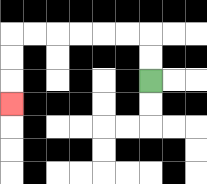{'start': '[6, 3]', 'end': '[0, 4]', 'path_directions': 'U,U,L,L,L,L,L,L,D,D,D', 'path_coordinates': '[[6, 3], [6, 2], [6, 1], [5, 1], [4, 1], [3, 1], [2, 1], [1, 1], [0, 1], [0, 2], [0, 3], [0, 4]]'}